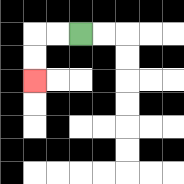{'start': '[3, 1]', 'end': '[1, 3]', 'path_directions': 'L,L,D,D', 'path_coordinates': '[[3, 1], [2, 1], [1, 1], [1, 2], [1, 3]]'}